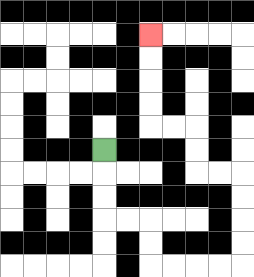{'start': '[4, 6]', 'end': '[6, 1]', 'path_directions': 'D,D,D,R,R,D,D,R,R,R,R,U,U,U,U,L,L,U,U,L,L,U,U,U,U', 'path_coordinates': '[[4, 6], [4, 7], [4, 8], [4, 9], [5, 9], [6, 9], [6, 10], [6, 11], [7, 11], [8, 11], [9, 11], [10, 11], [10, 10], [10, 9], [10, 8], [10, 7], [9, 7], [8, 7], [8, 6], [8, 5], [7, 5], [6, 5], [6, 4], [6, 3], [6, 2], [6, 1]]'}